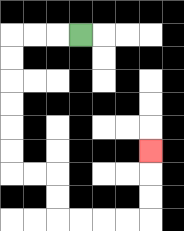{'start': '[3, 1]', 'end': '[6, 6]', 'path_directions': 'L,L,L,D,D,D,D,D,D,R,R,D,D,R,R,R,R,U,U,U', 'path_coordinates': '[[3, 1], [2, 1], [1, 1], [0, 1], [0, 2], [0, 3], [0, 4], [0, 5], [0, 6], [0, 7], [1, 7], [2, 7], [2, 8], [2, 9], [3, 9], [4, 9], [5, 9], [6, 9], [6, 8], [6, 7], [6, 6]]'}